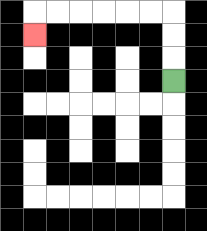{'start': '[7, 3]', 'end': '[1, 1]', 'path_directions': 'U,U,U,L,L,L,L,L,L,D', 'path_coordinates': '[[7, 3], [7, 2], [7, 1], [7, 0], [6, 0], [5, 0], [4, 0], [3, 0], [2, 0], [1, 0], [1, 1]]'}